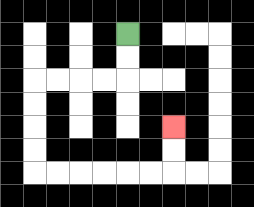{'start': '[5, 1]', 'end': '[7, 5]', 'path_directions': 'D,D,L,L,L,L,D,D,D,D,R,R,R,R,R,R,U,U', 'path_coordinates': '[[5, 1], [5, 2], [5, 3], [4, 3], [3, 3], [2, 3], [1, 3], [1, 4], [1, 5], [1, 6], [1, 7], [2, 7], [3, 7], [4, 7], [5, 7], [6, 7], [7, 7], [7, 6], [7, 5]]'}